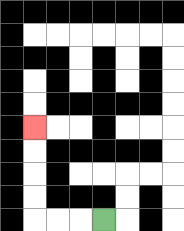{'start': '[4, 9]', 'end': '[1, 5]', 'path_directions': 'L,L,L,U,U,U,U', 'path_coordinates': '[[4, 9], [3, 9], [2, 9], [1, 9], [1, 8], [1, 7], [1, 6], [1, 5]]'}